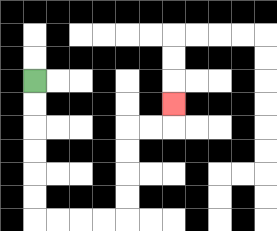{'start': '[1, 3]', 'end': '[7, 4]', 'path_directions': 'D,D,D,D,D,D,R,R,R,R,U,U,U,U,R,R,U', 'path_coordinates': '[[1, 3], [1, 4], [1, 5], [1, 6], [1, 7], [1, 8], [1, 9], [2, 9], [3, 9], [4, 9], [5, 9], [5, 8], [5, 7], [5, 6], [5, 5], [6, 5], [7, 5], [7, 4]]'}